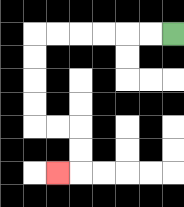{'start': '[7, 1]', 'end': '[2, 7]', 'path_directions': 'L,L,L,L,L,L,D,D,D,D,R,R,D,D,L', 'path_coordinates': '[[7, 1], [6, 1], [5, 1], [4, 1], [3, 1], [2, 1], [1, 1], [1, 2], [1, 3], [1, 4], [1, 5], [2, 5], [3, 5], [3, 6], [3, 7], [2, 7]]'}